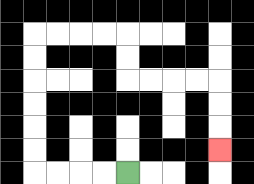{'start': '[5, 7]', 'end': '[9, 6]', 'path_directions': 'L,L,L,L,U,U,U,U,U,U,R,R,R,R,D,D,R,R,R,R,D,D,D', 'path_coordinates': '[[5, 7], [4, 7], [3, 7], [2, 7], [1, 7], [1, 6], [1, 5], [1, 4], [1, 3], [1, 2], [1, 1], [2, 1], [3, 1], [4, 1], [5, 1], [5, 2], [5, 3], [6, 3], [7, 3], [8, 3], [9, 3], [9, 4], [9, 5], [9, 6]]'}